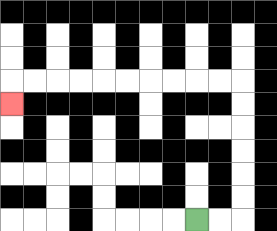{'start': '[8, 9]', 'end': '[0, 4]', 'path_directions': 'R,R,U,U,U,U,U,U,L,L,L,L,L,L,L,L,L,L,D', 'path_coordinates': '[[8, 9], [9, 9], [10, 9], [10, 8], [10, 7], [10, 6], [10, 5], [10, 4], [10, 3], [9, 3], [8, 3], [7, 3], [6, 3], [5, 3], [4, 3], [3, 3], [2, 3], [1, 3], [0, 3], [0, 4]]'}